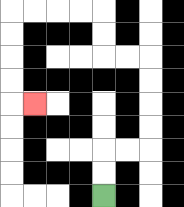{'start': '[4, 8]', 'end': '[1, 4]', 'path_directions': 'U,U,R,R,U,U,U,U,L,L,U,U,L,L,L,L,D,D,D,D,R', 'path_coordinates': '[[4, 8], [4, 7], [4, 6], [5, 6], [6, 6], [6, 5], [6, 4], [6, 3], [6, 2], [5, 2], [4, 2], [4, 1], [4, 0], [3, 0], [2, 0], [1, 0], [0, 0], [0, 1], [0, 2], [0, 3], [0, 4], [1, 4]]'}